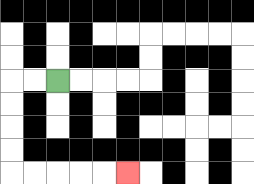{'start': '[2, 3]', 'end': '[5, 7]', 'path_directions': 'L,L,D,D,D,D,R,R,R,R,R', 'path_coordinates': '[[2, 3], [1, 3], [0, 3], [0, 4], [0, 5], [0, 6], [0, 7], [1, 7], [2, 7], [3, 7], [4, 7], [5, 7]]'}